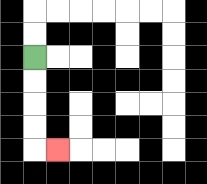{'start': '[1, 2]', 'end': '[2, 6]', 'path_directions': 'D,D,D,D,R', 'path_coordinates': '[[1, 2], [1, 3], [1, 4], [1, 5], [1, 6], [2, 6]]'}